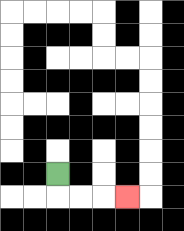{'start': '[2, 7]', 'end': '[5, 8]', 'path_directions': 'D,R,R,R', 'path_coordinates': '[[2, 7], [2, 8], [3, 8], [4, 8], [5, 8]]'}